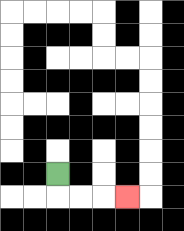{'start': '[2, 7]', 'end': '[5, 8]', 'path_directions': 'D,R,R,R', 'path_coordinates': '[[2, 7], [2, 8], [3, 8], [4, 8], [5, 8]]'}